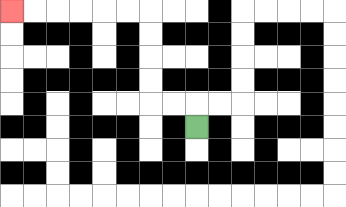{'start': '[8, 5]', 'end': '[0, 0]', 'path_directions': 'U,L,L,U,U,U,U,L,L,L,L,L,L', 'path_coordinates': '[[8, 5], [8, 4], [7, 4], [6, 4], [6, 3], [6, 2], [6, 1], [6, 0], [5, 0], [4, 0], [3, 0], [2, 0], [1, 0], [0, 0]]'}